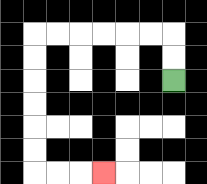{'start': '[7, 3]', 'end': '[4, 7]', 'path_directions': 'U,U,L,L,L,L,L,L,D,D,D,D,D,D,R,R,R', 'path_coordinates': '[[7, 3], [7, 2], [7, 1], [6, 1], [5, 1], [4, 1], [3, 1], [2, 1], [1, 1], [1, 2], [1, 3], [1, 4], [1, 5], [1, 6], [1, 7], [2, 7], [3, 7], [4, 7]]'}